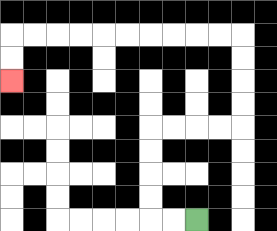{'start': '[8, 9]', 'end': '[0, 3]', 'path_directions': 'L,L,U,U,U,U,R,R,R,R,U,U,U,U,L,L,L,L,L,L,L,L,L,L,D,D', 'path_coordinates': '[[8, 9], [7, 9], [6, 9], [6, 8], [6, 7], [6, 6], [6, 5], [7, 5], [8, 5], [9, 5], [10, 5], [10, 4], [10, 3], [10, 2], [10, 1], [9, 1], [8, 1], [7, 1], [6, 1], [5, 1], [4, 1], [3, 1], [2, 1], [1, 1], [0, 1], [0, 2], [0, 3]]'}